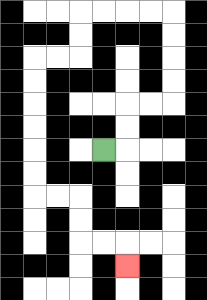{'start': '[4, 6]', 'end': '[5, 11]', 'path_directions': 'R,U,U,R,R,U,U,U,U,L,L,L,L,D,D,L,L,D,D,D,D,D,D,R,R,D,D,R,R,D', 'path_coordinates': '[[4, 6], [5, 6], [5, 5], [5, 4], [6, 4], [7, 4], [7, 3], [7, 2], [7, 1], [7, 0], [6, 0], [5, 0], [4, 0], [3, 0], [3, 1], [3, 2], [2, 2], [1, 2], [1, 3], [1, 4], [1, 5], [1, 6], [1, 7], [1, 8], [2, 8], [3, 8], [3, 9], [3, 10], [4, 10], [5, 10], [5, 11]]'}